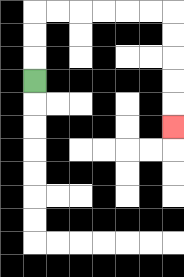{'start': '[1, 3]', 'end': '[7, 5]', 'path_directions': 'U,U,U,R,R,R,R,R,R,D,D,D,D,D', 'path_coordinates': '[[1, 3], [1, 2], [1, 1], [1, 0], [2, 0], [3, 0], [4, 0], [5, 0], [6, 0], [7, 0], [7, 1], [7, 2], [7, 3], [7, 4], [7, 5]]'}